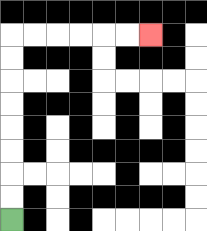{'start': '[0, 9]', 'end': '[6, 1]', 'path_directions': 'U,U,U,U,U,U,U,U,R,R,R,R,R,R', 'path_coordinates': '[[0, 9], [0, 8], [0, 7], [0, 6], [0, 5], [0, 4], [0, 3], [0, 2], [0, 1], [1, 1], [2, 1], [3, 1], [4, 1], [5, 1], [6, 1]]'}